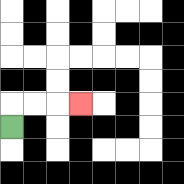{'start': '[0, 5]', 'end': '[3, 4]', 'path_directions': 'U,R,R,R', 'path_coordinates': '[[0, 5], [0, 4], [1, 4], [2, 4], [3, 4]]'}